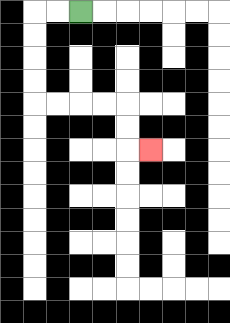{'start': '[3, 0]', 'end': '[6, 6]', 'path_directions': 'L,L,D,D,D,D,R,R,R,R,D,D,R', 'path_coordinates': '[[3, 0], [2, 0], [1, 0], [1, 1], [1, 2], [1, 3], [1, 4], [2, 4], [3, 4], [4, 4], [5, 4], [5, 5], [5, 6], [6, 6]]'}